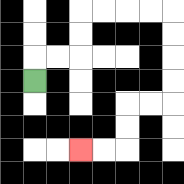{'start': '[1, 3]', 'end': '[3, 6]', 'path_directions': 'U,R,R,U,U,R,R,R,R,D,D,D,D,L,L,D,D,L,L', 'path_coordinates': '[[1, 3], [1, 2], [2, 2], [3, 2], [3, 1], [3, 0], [4, 0], [5, 0], [6, 0], [7, 0], [7, 1], [7, 2], [7, 3], [7, 4], [6, 4], [5, 4], [5, 5], [5, 6], [4, 6], [3, 6]]'}